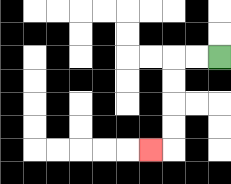{'start': '[9, 2]', 'end': '[6, 6]', 'path_directions': 'L,L,D,D,D,D,L', 'path_coordinates': '[[9, 2], [8, 2], [7, 2], [7, 3], [7, 4], [7, 5], [7, 6], [6, 6]]'}